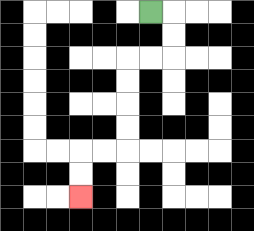{'start': '[6, 0]', 'end': '[3, 8]', 'path_directions': 'R,D,D,L,L,D,D,D,D,L,L,D,D', 'path_coordinates': '[[6, 0], [7, 0], [7, 1], [7, 2], [6, 2], [5, 2], [5, 3], [5, 4], [5, 5], [5, 6], [4, 6], [3, 6], [3, 7], [3, 8]]'}